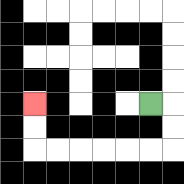{'start': '[6, 4]', 'end': '[1, 4]', 'path_directions': 'R,D,D,L,L,L,L,L,L,U,U', 'path_coordinates': '[[6, 4], [7, 4], [7, 5], [7, 6], [6, 6], [5, 6], [4, 6], [3, 6], [2, 6], [1, 6], [1, 5], [1, 4]]'}